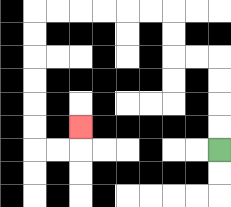{'start': '[9, 6]', 'end': '[3, 5]', 'path_directions': 'U,U,U,U,L,L,U,U,L,L,L,L,L,L,D,D,D,D,D,D,R,R,U', 'path_coordinates': '[[9, 6], [9, 5], [9, 4], [9, 3], [9, 2], [8, 2], [7, 2], [7, 1], [7, 0], [6, 0], [5, 0], [4, 0], [3, 0], [2, 0], [1, 0], [1, 1], [1, 2], [1, 3], [1, 4], [1, 5], [1, 6], [2, 6], [3, 6], [3, 5]]'}